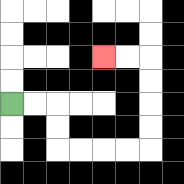{'start': '[0, 4]', 'end': '[4, 2]', 'path_directions': 'R,R,D,D,R,R,R,R,U,U,U,U,L,L', 'path_coordinates': '[[0, 4], [1, 4], [2, 4], [2, 5], [2, 6], [3, 6], [4, 6], [5, 6], [6, 6], [6, 5], [6, 4], [6, 3], [6, 2], [5, 2], [4, 2]]'}